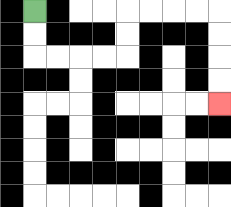{'start': '[1, 0]', 'end': '[9, 4]', 'path_directions': 'D,D,R,R,R,R,U,U,R,R,R,R,D,D,D,D', 'path_coordinates': '[[1, 0], [1, 1], [1, 2], [2, 2], [3, 2], [4, 2], [5, 2], [5, 1], [5, 0], [6, 0], [7, 0], [8, 0], [9, 0], [9, 1], [9, 2], [9, 3], [9, 4]]'}